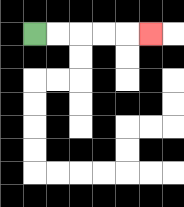{'start': '[1, 1]', 'end': '[6, 1]', 'path_directions': 'R,R,R,R,R', 'path_coordinates': '[[1, 1], [2, 1], [3, 1], [4, 1], [5, 1], [6, 1]]'}